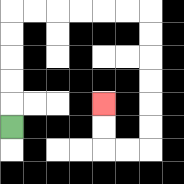{'start': '[0, 5]', 'end': '[4, 4]', 'path_directions': 'U,U,U,U,U,R,R,R,R,R,R,D,D,D,D,D,D,L,L,U,U', 'path_coordinates': '[[0, 5], [0, 4], [0, 3], [0, 2], [0, 1], [0, 0], [1, 0], [2, 0], [3, 0], [4, 0], [5, 0], [6, 0], [6, 1], [6, 2], [6, 3], [6, 4], [6, 5], [6, 6], [5, 6], [4, 6], [4, 5], [4, 4]]'}